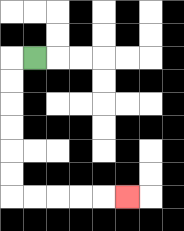{'start': '[1, 2]', 'end': '[5, 8]', 'path_directions': 'L,D,D,D,D,D,D,R,R,R,R,R', 'path_coordinates': '[[1, 2], [0, 2], [0, 3], [0, 4], [0, 5], [0, 6], [0, 7], [0, 8], [1, 8], [2, 8], [3, 8], [4, 8], [5, 8]]'}